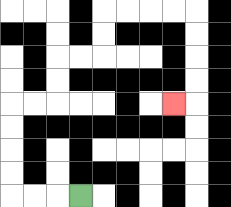{'start': '[3, 8]', 'end': '[7, 4]', 'path_directions': 'L,L,L,U,U,U,U,R,R,U,U,R,R,U,U,R,R,R,R,D,D,D,D,L', 'path_coordinates': '[[3, 8], [2, 8], [1, 8], [0, 8], [0, 7], [0, 6], [0, 5], [0, 4], [1, 4], [2, 4], [2, 3], [2, 2], [3, 2], [4, 2], [4, 1], [4, 0], [5, 0], [6, 0], [7, 0], [8, 0], [8, 1], [8, 2], [8, 3], [8, 4], [7, 4]]'}